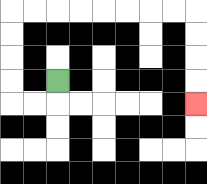{'start': '[2, 3]', 'end': '[8, 4]', 'path_directions': 'D,L,L,U,U,U,U,R,R,R,R,R,R,R,R,D,D,D,D', 'path_coordinates': '[[2, 3], [2, 4], [1, 4], [0, 4], [0, 3], [0, 2], [0, 1], [0, 0], [1, 0], [2, 0], [3, 0], [4, 0], [5, 0], [6, 0], [7, 0], [8, 0], [8, 1], [8, 2], [8, 3], [8, 4]]'}